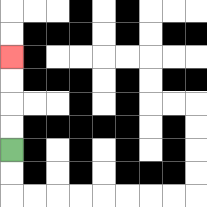{'start': '[0, 6]', 'end': '[0, 2]', 'path_directions': 'U,U,U,U', 'path_coordinates': '[[0, 6], [0, 5], [0, 4], [0, 3], [0, 2]]'}